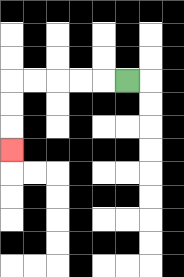{'start': '[5, 3]', 'end': '[0, 6]', 'path_directions': 'L,L,L,L,L,D,D,D', 'path_coordinates': '[[5, 3], [4, 3], [3, 3], [2, 3], [1, 3], [0, 3], [0, 4], [0, 5], [0, 6]]'}